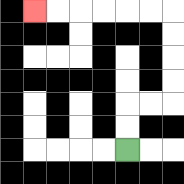{'start': '[5, 6]', 'end': '[1, 0]', 'path_directions': 'U,U,R,R,U,U,U,U,L,L,L,L,L,L', 'path_coordinates': '[[5, 6], [5, 5], [5, 4], [6, 4], [7, 4], [7, 3], [7, 2], [7, 1], [7, 0], [6, 0], [5, 0], [4, 0], [3, 0], [2, 0], [1, 0]]'}